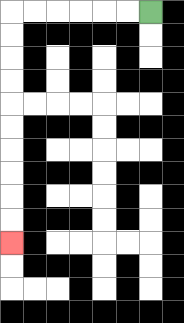{'start': '[6, 0]', 'end': '[0, 10]', 'path_directions': 'L,L,L,L,L,L,D,D,D,D,D,D,D,D,D,D', 'path_coordinates': '[[6, 0], [5, 0], [4, 0], [3, 0], [2, 0], [1, 0], [0, 0], [0, 1], [0, 2], [0, 3], [0, 4], [0, 5], [0, 6], [0, 7], [0, 8], [0, 9], [0, 10]]'}